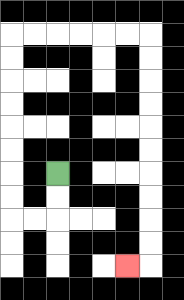{'start': '[2, 7]', 'end': '[5, 11]', 'path_directions': 'D,D,L,L,U,U,U,U,U,U,U,U,R,R,R,R,R,R,D,D,D,D,D,D,D,D,D,D,L', 'path_coordinates': '[[2, 7], [2, 8], [2, 9], [1, 9], [0, 9], [0, 8], [0, 7], [0, 6], [0, 5], [0, 4], [0, 3], [0, 2], [0, 1], [1, 1], [2, 1], [3, 1], [4, 1], [5, 1], [6, 1], [6, 2], [6, 3], [6, 4], [6, 5], [6, 6], [6, 7], [6, 8], [6, 9], [6, 10], [6, 11], [5, 11]]'}